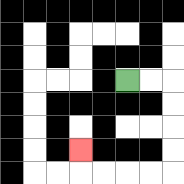{'start': '[5, 3]', 'end': '[3, 6]', 'path_directions': 'R,R,D,D,D,D,L,L,L,L,U', 'path_coordinates': '[[5, 3], [6, 3], [7, 3], [7, 4], [7, 5], [7, 6], [7, 7], [6, 7], [5, 7], [4, 7], [3, 7], [3, 6]]'}